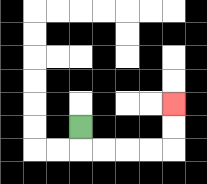{'start': '[3, 5]', 'end': '[7, 4]', 'path_directions': 'D,R,R,R,R,U,U', 'path_coordinates': '[[3, 5], [3, 6], [4, 6], [5, 6], [6, 6], [7, 6], [7, 5], [7, 4]]'}